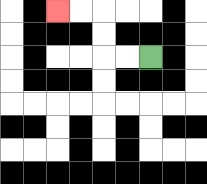{'start': '[6, 2]', 'end': '[2, 0]', 'path_directions': 'L,L,U,U,L,L', 'path_coordinates': '[[6, 2], [5, 2], [4, 2], [4, 1], [4, 0], [3, 0], [2, 0]]'}